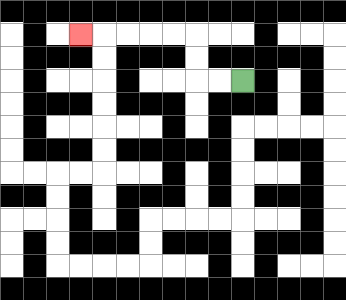{'start': '[10, 3]', 'end': '[3, 1]', 'path_directions': 'L,L,U,U,L,L,L,L,L', 'path_coordinates': '[[10, 3], [9, 3], [8, 3], [8, 2], [8, 1], [7, 1], [6, 1], [5, 1], [4, 1], [3, 1]]'}